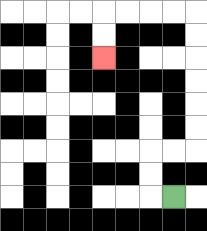{'start': '[7, 8]', 'end': '[4, 2]', 'path_directions': 'L,U,U,R,R,U,U,U,U,U,U,L,L,L,L,D,D', 'path_coordinates': '[[7, 8], [6, 8], [6, 7], [6, 6], [7, 6], [8, 6], [8, 5], [8, 4], [8, 3], [8, 2], [8, 1], [8, 0], [7, 0], [6, 0], [5, 0], [4, 0], [4, 1], [4, 2]]'}